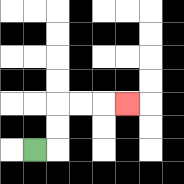{'start': '[1, 6]', 'end': '[5, 4]', 'path_directions': 'R,U,U,R,R,R', 'path_coordinates': '[[1, 6], [2, 6], [2, 5], [2, 4], [3, 4], [4, 4], [5, 4]]'}